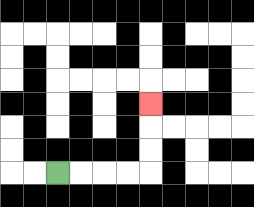{'start': '[2, 7]', 'end': '[6, 4]', 'path_directions': 'R,R,R,R,U,U,U', 'path_coordinates': '[[2, 7], [3, 7], [4, 7], [5, 7], [6, 7], [6, 6], [6, 5], [6, 4]]'}